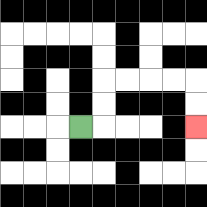{'start': '[3, 5]', 'end': '[8, 5]', 'path_directions': 'R,U,U,R,R,R,R,D,D', 'path_coordinates': '[[3, 5], [4, 5], [4, 4], [4, 3], [5, 3], [6, 3], [7, 3], [8, 3], [8, 4], [8, 5]]'}